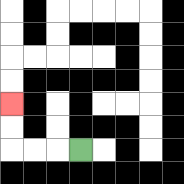{'start': '[3, 6]', 'end': '[0, 4]', 'path_directions': 'L,L,L,U,U', 'path_coordinates': '[[3, 6], [2, 6], [1, 6], [0, 6], [0, 5], [0, 4]]'}